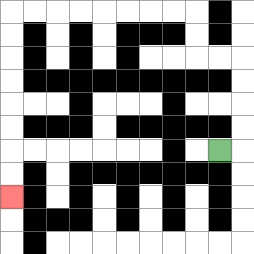{'start': '[9, 6]', 'end': '[0, 8]', 'path_directions': 'R,U,U,U,U,L,L,U,U,L,L,L,L,L,L,L,L,D,D,D,D,D,D,D,D', 'path_coordinates': '[[9, 6], [10, 6], [10, 5], [10, 4], [10, 3], [10, 2], [9, 2], [8, 2], [8, 1], [8, 0], [7, 0], [6, 0], [5, 0], [4, 0], [3, 0], [2, 0], [1, 0], [0, 0], [0, 1], [0, 2], [0, 3], [0, 4], [0, 5], [0, 6], [0, 7], [0, 8]]'}